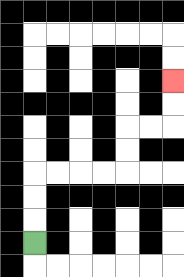{'start': '[1, 10]', 'end': '[7, 3]', 'path_directions': 'U,U,U,R,R,R,R,U,U,R,R,U,U', 'path_coordinates': '[[1, 10], [1, 9], [1, 8], [1, 7], [2, 7], [3, 7], [4, 7], [5, 7], [5, 6], [5, 5], [6, 5], [7, 5], [7, 4], [7, 3]]'}